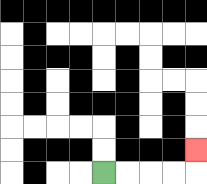{'start': '[4, 7]', 'end': '[8, 6]', 'path_directions': 'R,R,R,R,U', 'path_coordinates': '[[4, 7], [5, 7], [6, 7], [7, 7], [8, 7], [8, 6]]'}